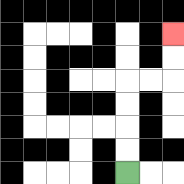{'start': '[5, 7]', 'end': '[7, 1]', 'path_directions': 'U,U,U,U,R,R,U,U', 'path_coordinates': '[[5, 7], [5, 6], [5, 5], [5, 4], [5, 3], [6, 3], [7, 3], [7, 2], [7, 1]]'}